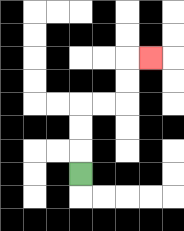{'start': '[3, 7]', 'end': '[6, 2]', 'path_directions': 'U,U,U,R,R,U,U,R', 'path_coordinates': '[[3, 7], [3, 6], [3, 5], [3, 4], [4, 4], [5, 4], [5, 3], [5, 2], [6, 2]]'}